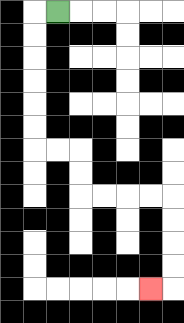{'start': '[2, 0]', 'end': '[6, 12]', 'path_directions': 'L,D,D,D,D,D,D,R,R,D,D,R,R,R,R,D,D,D,D,L', 'path_coordinates': '[[2, 0], [1, 0], [1, 1], [1, 2], [1, 3], [1, 4], [1, 5], [1, 6], [2, 6], [3, 6], [3, 7], [3, 8], [4, 8], [5, 8], [6, 8], [7, 8], [7, 9], [7, 10], [7, 11], [7, 12], [6, 12]]'}